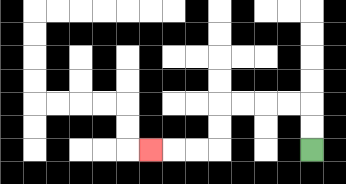{'start': '[13, 6]', 'end': '[6, 6]', 'path_directions': 'U,U,L,L,L,L,D,D,L,L,L', 'path_coordinates': '[[13, 6], [13, 5], [13, 4], [12, 4], [11, 4], [10, 4], [9, 4], [9, 5], [9, 6], [8, 6], [7, 6], [6, 6]]'}